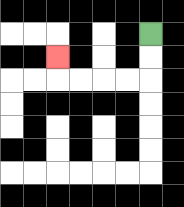{'start': '[6, 1]', 'end': '[2, 2]', 'path_directions': 'D,D,L,L,L,L,U', 'path_coordinates': '[[6, 1], [6, 2], [6, 3], [5, 3], [4, 3], [3, 3], [2, 3], [2, 2]]'}